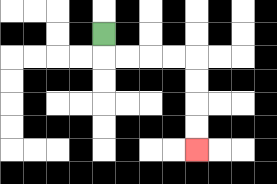{'start': '[4, 1]', 'end': '[8, 6]', 'path_directions': 'D,R,R,R,R,D,D,D,D', 'path_coordinates': '[[4, 1], [4, 2], [5, 2], [6, 2], [7, 2], [8, 2], [8, 3], [8, 4], [8, 5], [8, 6]]'}